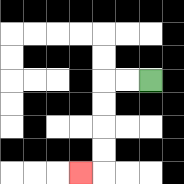{'start': '[6, 3]', 'end': '[3, 7]', 'path_directions': 'L,L,D,D,D,D,L', 'path_coordinates': '[[6, 3], [5, 3], [4, 3], [4, 4], [4, 5], [4, 6], [4, 7], [3, 7]]'}